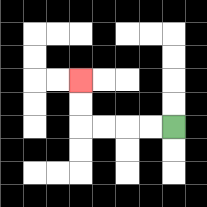{'start': '[7, 5]', 'end': '[3, 3]', 'path_directions': 'L,L,L,L,U,U', 'path_coordinates': '[[7, 5], [6, 5], [5, 5], [4, 5], [3, 5], [3, 4], [3, 3]]'}